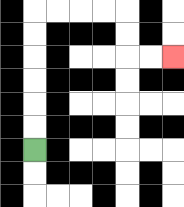{'start': '[1, 6]', 'end': '[7, 2]', 'path_directions': 'U,U,U,U,U,U,R,R,R,R,D,D,R,R', 'path_coordinates': '[[1, 6], [1, 5], [1, 4], [1, 3], [1, 2], [1, 1], [1, 0], [2, 0], [3, 0], [4, 0], [5, 0], [5, 1], [5, 2], [6, 2], [7, 2]]'}